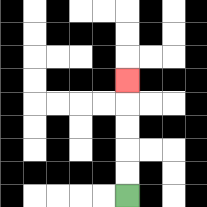{'start': '[5, 8]', 'end': '[5, 3]', 'path_directions': 'U,U,U,U,U', 'path_coordinates': '[[5, 8], [5, 7], [5, 6], [5, 5], [5, 4], [5, 3]]'}